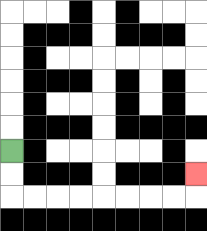{'start': '[0, 6]', 'end': '[8, 7]', 'path_directions': 'D,D,R,R,R,R,R,R,R,R,U', 'path_coordinates': '[[0, 6], [0, 7], [0, 8], [1, 8], [2, 8], [3, 8], [4, 8], [5, 8], [6, 8], [7, 8], [8, 8], [8, 7]]'}